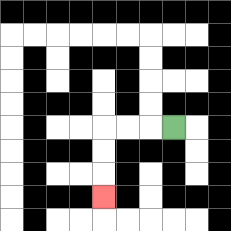{'start': '[7, 5]', 'end': '[4, 8]', 'path_directions': 'L,L,L,D,D,D', 'path_coordinates': '[[7, 5], [6, 5], [5, 5], [4, 5], [4, 6], [4, 7], [4, 8]]'}